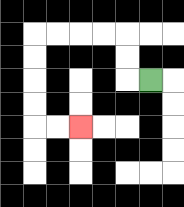{'start': '[6, 3]', 'end': '[3, 5]', 'path_directions': 'L,U,U,L,L,L,L,D,D,D,D,R,R', 'path_coordinates': '[[6, 3], [5, 3], [5, 2], [5, 1], [4, 1], [3, 1], [2, 1], [1, 1], [1, 2], [1, 3], [1, 4], [1, 5], [2, 5], [3, 5]]'}